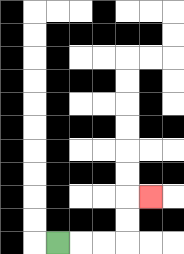{'start': '[2, 10]', 'end': '[6, 8]', 'path_directions': 'R,R,R,U,U,R', 'path_coordinates': '[[2, 10], [3, 10], [4, 10], [5, 10], [5, 9], [5, 8], [6, 8]]'}